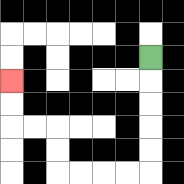{'start': '[6, 2]', 'end': '[0, 3]', 'path_directions': 'D,D,D,D,D,L,L,L,L,U,U,L,L,U,U', 'path_coordinates': '[[6, 2], [6, 3], [6, 4], [6, 5], [6, 6], [6, 7], [5, 7], [4, 7], [3, 7], [2, 7], [2, 6], [2, 5], [1, 5], [0, 5], [0, 4], [0, 3]]'}